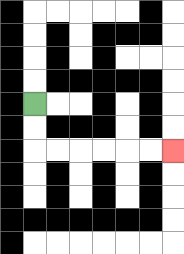{'start': '[1, 4]', 'end': '[7, 6]', 'path_directions': 'D,D,R,R,R,R,R,R', 'path_coordinates': '[[1, 4], [1, 5], [1, 6], [2, 6], [3, 6], [4, 6], [5, 6], [6, 6], [7, 6]]'}